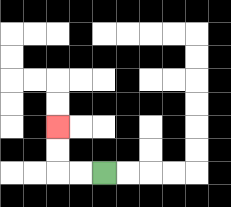{'start': '[4, 7]', 'end': '[2, 5]', 'path_directions': 'L,L,U,U', 'path_coordinates': '[[4, 7], [3, 7], [2, 7], [2, 6], [2, 5]]'}